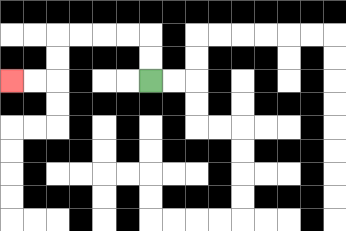{'start': '[6, 3]', 'end': '[0, 3]', 'path_directions': 'U,U,L,L,L,L,D,D,L,L', 'path_coordinates': '[[6, 3], [6, 2], [6, 1], [5, 1], [4, 1], [3, 1], [2, 1], [2, 2], [2, 3], [1, 3], [0, 3]]'}